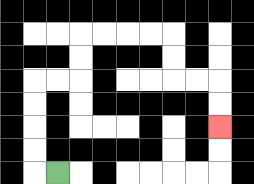{'start': '[2, 7]', 'end': '[9, 5]', 'path_directions': 'L,U,U,U,U,R,R,U,U,R,R,R,R,D,D,R,R,D,D', 'path_coordinates': '[[2, 7], [1, 7], [1, 6], [1, 5], [1, 4], [1, 3], [2, 3], [3, 3], [3, 2], [3, 1], [4, 1], [5, 1], [6, 1], [7, 1], [7, 2], [7, 3], [8, 3], [9, 3], [9, 4], [9, 5]]'}